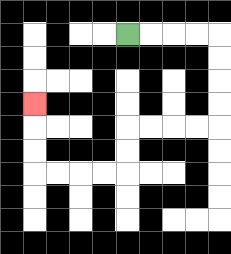{'start': '[5, 1]', 'end': '[1, 4]', 'path_directions': 'R,R,R,R,D,D,D,D,L,L,L,L,D,D,L,L,L,L,U,U,U', 'path_coordinates': '[[5, 1], [6, 1], [7, 1], [8, 1], [9, 1], [9, 2], [9, 3], [9, 4], [9, 5], [8, 5], [7, 5], [6, 5], [5, 5], [5, 6], [5, 7], [4, 7], [3, 7], [2, 7], [1, 7], [1, 6], [1, 5], [1, 4]]'}